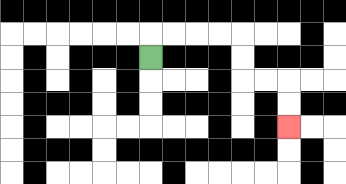{'start': '[6, 2]', 'end': '[12, 5]', 'path_directions': 'U,R,R,R,R,D,D,R,R,D,D', 'path_coordinates': '[[6, 2], [6, 1], [7, 1], [8, 1], [9, 1], [10, 1], [10, 2], [10, 3], [11, 3], [12, 3], [12, 4], [12, 5]]'}